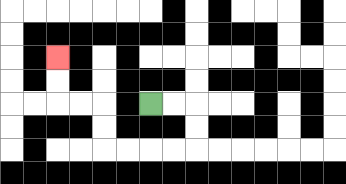{'start': '[6, 4]', 'end': '[2, 2]', 'path_directions': 'R,R,D,D,L,L,L,L,U,U,L,L,U,U', 'path_coordinates': '[[6, 4], [7, 4], [8, 4], [8, 5], [8, 6], [7, 6], [6, 6], [5, 6], [4, 6], [4, 5], [4, 4], [3, 4], [2, 4], [2, 3], [2, 2]]'}